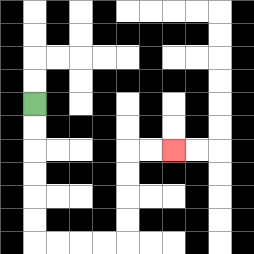{'start': '[1, 4]', 'end': '[7, 6]', 'path_directions': 'D,D,D,D,D,D,R,R,R,R,U,U,U,U,R,R', 'path_coordinates': '[[1, 4], [1, 5], [1, 6], [1, 7], [1, 8], [1, 9], [1, 10], [2, 10], [3, 10], [4, 10], [5, 10], [5, 9], [5, 8], [5, 7], [5, 6], [6, 6], [7, 6]]'}